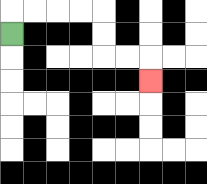{'start': '[0, 1]', 'end': '[6, 3]', 'path_directions': 'U,R,R,R,R,D,D,R,R,D', 'path_coordinates': '[[0, 1], [0, 0], [1, 0], [2, 0], [3, 0], [4, 0], [4, 1], [4, 2], [5, 2], [6, 2], [6, 3]]'}